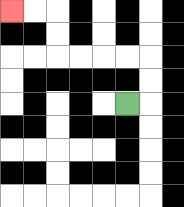{'start': '[5, 4]', 'end': '[0, 0]', 'path_directions': 'R,U,U,L,L,L,L,U,U,L,L', 'path_coordinates': '[[5, 4], [6, 4], [6, 3], [6, 2], [5, 2], [4, 2], [3, 2], [2, 2], [2, 1], [2, 0], [1, 0], [0, 0]]'}